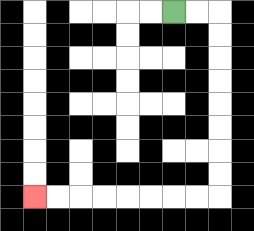{'start': '[7, 0]', 'end': '[1, 8]', 'path_directions': 'R,R,D,D,D,D,D,D,D,D,L,L,L,L,L,L,L,L', 'path_coordinates': '[[7, 0], [8, 0], [9, 0], [9, 1], [9, 2], [9, 3], [9, 4], [9, 5], [9, 6], [9, 7], [9, 8], [8, 8], [7, 8], [6, 8], [5, 8], [4, 8], [3, 8], [2, 8], [1, 8]]'}